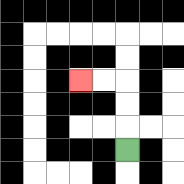{'start': '[5, 6]', 'end': '[3, 3]', 'path_directions': 'U,U,U,L,L', 'path_coordinates': '[[5, 6], [5, 5], [5, 4], [5, 3], [4, 3], [3, 3]]'}